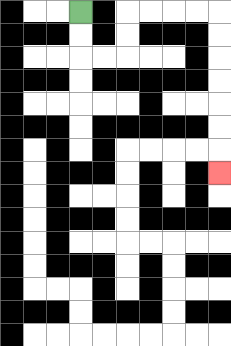{'start': '[3, 0]', 'end': '[9, 7]', 'path_directions': 'D,D,R,R,U,U,R,R,R,R,D,D,D,D,D,D,D', 'path_coordinates': '[[3, 0], [3, 1], [3, 2], [4, 2], [5, 2], [5, 1], [5, 0], [6, 0], [7, 0], [8, 0], [9, 0], [9, 1], [9, 2], [9, 3], [9, 4], [9, 5], [9, 6], [9, 7]]'}